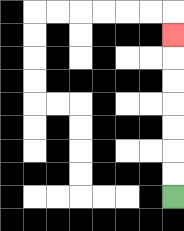{'start': '[7, 8]', 'end': '[7, 1]', 'path_directions': 'U,U,U,U,U,U,U', 'path_coordinates': '[[7, 8], [7, 7], [7, 6], [7, 5], [7, 4], [7, 3], [7, 2], [7, 1]]'}